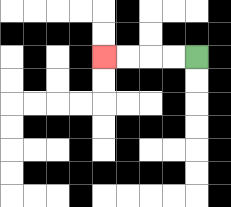{'start': '[8, 2]', 'end': '[4, 2]', 'path_directions': 'L,L,L,L', 'path_coordinates': '[[8, 2], [7, 2], [6, 2], [5, 2], [4, 2]]'}